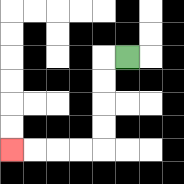{'start': '[5, 2]', 'end': '[0, 6]', 'path_directions': 'L,D,D,D,D,L,L,L,L', 'path_coordinates': '[[5, 2], [4, 2], [4, 3], [4, 4], [4, 5], [4, 6], [3, 6], [2, 6], [1, 6], [0, 6]]'}